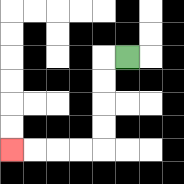{'start': '[5, 2]', 'end': '[0, 6]', 'path_directions': 'L,D,D,D,D,L,L,L,L', 'path_coordinates': '[[5, 2], [4, 2], [4, 3], [4, 4], [4, 5], [4, 6], [3, 6], [2, 6], [1, 6], [0, 6]]'}